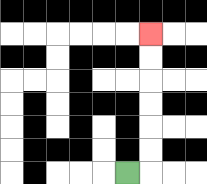{'start': '[5, 7]', 'end': '[6, 1]', 'path_directions': 'R,U,U,U,U,U,U', 'path_coordinates': '[[5, 7], [6, 7], [6, 6], [6, 5], [6, 4], [6, 3], [6, 2], [6, 1]]'}